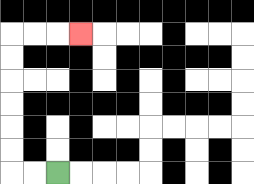{'start': '[2, 7]', 'end': '[3, 1]', 'path_directions': 'L,L,U,U,U,U,U,U,R,R,R', 'path_coordinates': '[[2, 7], [1, 7], [0, 7], [0, 6], [0, 5], [0, 4], [0, 3], [0, 2], [0, 1], [1, 1], [2, 1], [3, 1]]'}